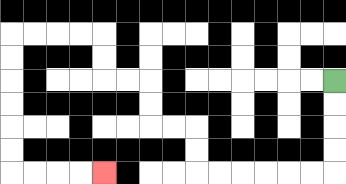{'start': '[14, 3]', 'end': '[4, 7]', 'path_directions': 'D,D,D,D,L,L,L,L,L,L,U,U,L,L,U,U,L,L,U,U,L,L,L,L,D,D,D,D,D,D,R,R,R,R', 'path_coordinates': '[[14, 3], [14, 4], [14, 5], [14, 6], [14, 7], [13, 7], [12, 7], [11, 7], [10, 7], [9, 7], [8, 7], [8, 6], [8, 5], [7, 5], [6, 5], [6, 4], [6, 3], [5, 3], [4, 3], [4, 2], [4, 1], [3, 1], [2, 1], [1, 1], [0, 1], [0, 2], [0, 3], [0, 4], [0, 5], [0, 6], [0, 7], [1, 7], [2, 7], [3, 7], [4, 7]]'}